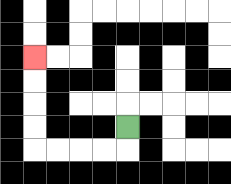{'start': '[5, 5]', 'end': '[1, 2]', 'path_directions': 'D,L,L,L,L,U,U,U,U', 'path_coordinates': '[[5, 5], [5, 6], [4, 6], [3, 6], [2, 6], [1, 6], [1, 5], [1, 4], [1, 3], [1, 2]]'}